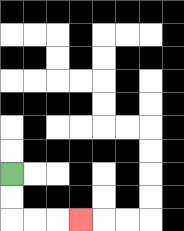{'start': '[0, 7]', 'end': '[3, 9]', 'path_directions': 'D,D,R,R,R', 'path_coordinates': '[[0, 7], [0, 8], [0, 9], [1, 9], [2, 9], [3, 9]]'}